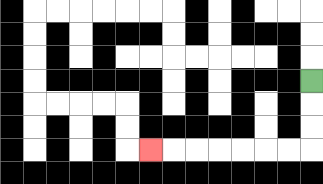{'start': '[13, 3]', 'end': '[6, 6]', 'path_directions': 'D,D,D,L,L,L,L,L,L,L', 'path_coordinates': '[[13, 3], [13, 4], [13, 5], [13, 6], [12, 6], [11, 6], [10, 6], [9, 6], [8, 6], [7, 6], [6, 6]]'}